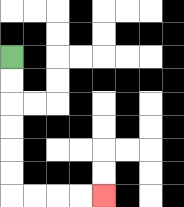{'start': '[0, 2]', 'end': '[4, 8]', 'path_directions': 'D,D,D,D,D,D,R,R,R,R', 'path_coordinates': '[[0, 2], [0, 3], [0, 4], [0, 5], [0, 6], [0, 7], [0, 8], [1, 8], [2, 8], [3, 8], [4, 8]]'}